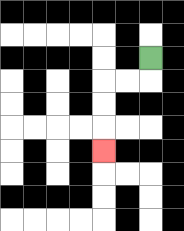{'start': '[6, 2]', 'end': '[4, 6]', 'path_directions': 'D,L,L,D,D,D', 'path_coordinates': '[[6, 2], [6, 3], [5, 3], [4, 3], [4, 4], [4, 5], [4, 6]]'}